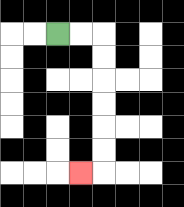{'start': '[2, 1]', 'end': '[3, 7]', 'path_directions': 'R,R,D,D,D,D,D,D,L', 'path_coordinates': '[[2, 1], [3, 1], [4, 1], [4, 2], [4, 3], [4, 4], [4, 5], [4, 6], [4, 7], [3, 7]]'}